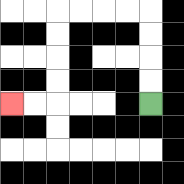{'start': '[6, 4]', 'end': '[0, 4]', 'path_directions': 'U,U,U,U,L,L,L,L,D,D,D,D,L,L', 'path_coordinates': '[[6, 4], [6, 3], [6, 2], [6, 1], [6, 0], [5, 0], [4, 0], [3, 0], [2, 0], [2, 1], [2, 2], [2, 3], [2, 4], [1, 4], [0, 4]]'}